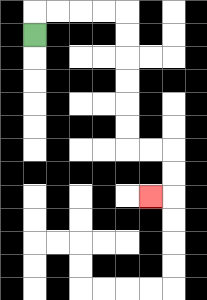{'start': '[1, 1]', 'end': '[6, 8]', 'path_directions': 'U,R,R,R,R,D,D,D,D,D,D,R,R,D,D,L', 'path_coordinates': '[[1, 1], [1, 0], [2, 0], [3, 0], [4, 0], [5, 0], [5, 1], [5, 2], [5, 3], [5, 4], [5, 5], [5, 6], [6, 6], [7, 6], [7, 7], [7, 8], [6, 8]]'}